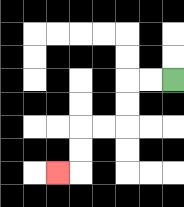{'start': '[7, 3]', 'end': '[2, 7]', 'path_directions': 'L,L,D,D,L,L,D,D,L', 'path_coordinates': '[[7, 3], [6, 3], [5, 3], [5, 4], [5, 5], [4, 5], [3, 5], [3, 6], [3, 7], [2, 7]]'}